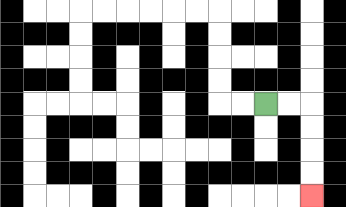{'start': '[11, 4]', 'end': '[13, 8]', 'path_directions': 'R,R,D,D,D,D', 'path_coordinates': '[[11, 4], [12, 4], [13, 4], [13, 5], [13, 6], [13, 7], [13, 8]]'}